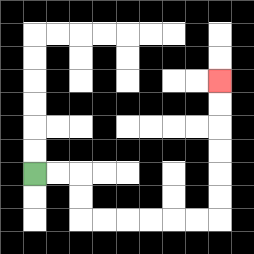{'start': '[1, 7]', 'end': '[9, 3]', 'path_directions': 'R,R,D,D,R,R,R,R,R,R,U,U,U,U,U,U', 'path_coordinates': '[[1, 7], [2, 7], [3, 7], [3, 8], [3, 9], [4, 9], [5, 9], [6, 9], [7, 9], [8, 9], [9, 9], [9, 8], [9, 7], [9, 6], [9, 5], [9, 4], [9, 3]]'}